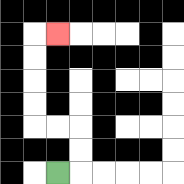{'start': '[2, 7]', 'end': '[2, 1]', 'path_directions': 'R,U,U,L,L,U,U,U,U,R', 'path_coordinates': '[[2, 7], [3, 7], [3, 6], [3, 5], [2, 5], [1, 5], [1, 4], [1, 3], [1, 2], [1, 1], [2, 1]]'}